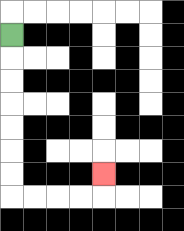{'start': '[0, 1]', 'end': '[4, 7]', 'path_directions': 'D,D,D,D,D,D,D,R,R,R,R,U', 'path_coordinates': '[[0, 1], [0, 2], [0, 3], [0, 4], [0, 5], [0, 6], [0, 7], [0, 8], [1, 8], [2, 8], [3, 8], [4, 8], [4, 7]]'}